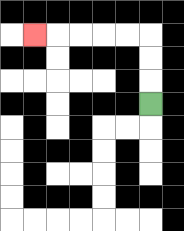{'start': '[6, 4]', 'end': '[1, 1]', 'path_directions': 'U,U,U,L,L,L,L,L', 'path_coordinates': '[[6, 4], [6, 3], [6, 2], [6, 1], [5, 1], [4, 1], [3, 1], [2, 1], [1, 1]]'}